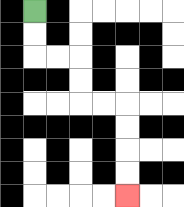{'start': '[1, 0]', 'end': '[5, 8]', 'path_directions': 'D,D,R,R,D,D,R,R,D,D,D,D', 'path_coordinates': '[[1, 0], [1, 1], [1, 2], [2, 2], [3, 2], [3, 3], [3, 4], [4, 4], [5, 4], [5, 5], [5, 6], [5, 7], [5, 8]]'}